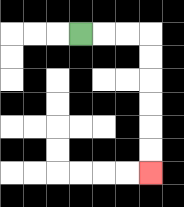{'start': '[3, 1]', 'end': '[6, 7]', 'path_directions': 'R,R,R,D,D,D,D,D,D', 'path_coordinates': '[[3, 1], [4, 1], [5, 1], [6, 1], [6, 2], [6, 3], [6, 4], [6, 5], [6, 6], [6, 7]]'}